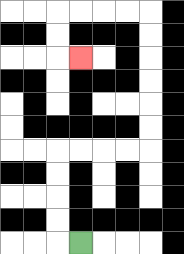{'start': '[3, 10]', 'end': '[3, 2]', 'path_directions': 'L,U,U,U,U,R,R,R,R,U,U,U,U,U,U,L,L,L,L,D,D,R', 'path_coordinates': '[[3, 10], [2, 10], [2, 9], [2, 8], [2, 7], [2, 6], [3, 6], [4, 6], [5, 6], [6, 6], [6, 5], [6, 4], [6, 3], [6, 2], [6, 1], [6, 0], [5, 0], [4, 0], [3, 0], [2, 0], [2, 1], [2, 2], [3, 2]]'}